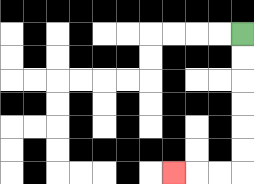{'start': '[10, 1]', 'end': '[7, 7]', 'path_directions': 'D,D,D,D,D,D,L,L,L', 'path_coordinates': '[[10, 1], [10, 2], [10, 3], [10, 4], [10, 5], [10, 6], [10, 7], [9, 7], [8, 7], [7, 7]]'}